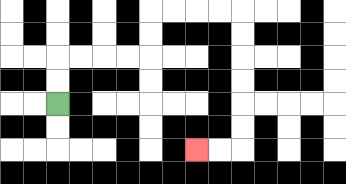{'start': '[2, 4]', 'end': '[8, 6]', 'path_directions': 'U,U,R,R,R,R,U,U,R,R,R,R,D,D,D,D,D,D,L,L', 'path_coordinates': '[[2, 4], [2, 3], [2, 2], [3, 2], [4, 2], [5, 2], [6, 2], [6, 1], [6, 0], [7, 0], [8, 0], [9, 0], [10, 0], [10, 1], [10, 2], [10, 3], [10, 4], [10, 5], [10, 6], [9, 6], [8, 6]]'}